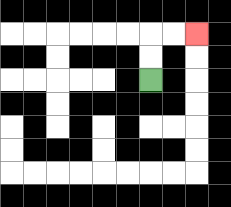{'start': '[6, 3]', 'end': '[8, 1]', 'path_directions': 'U,U,R,R', 'path_coordinates': '[[6, 3], [6, 2], [6, 1], [7, 1], [8, 1]]'}